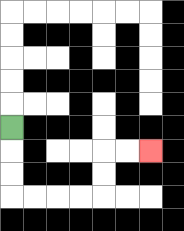{'start': '[0, 5]', 'end': '[6, 6]', 'path_directions': 'D,D,D,R,R,R,R,U,U,R,R', 'path_coordinates': '[[0, 5], [0, 6], [0, 7], [0, 8], [1, 8], [2, 8], [3, 8], [4, 8], [4, 7], [4, 6], [5, 6], [6, 6]]'}